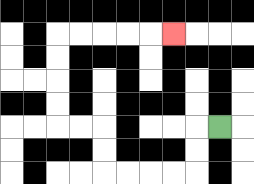{'start': '[9, 5]', 'end': '[7, 1]', 'path_directions': 'L,D,D,L,L,L,L,U,U,L,L,U,U,U,U,R,R,R,R,R', 'path_coordinates': '[[9, 5], [8, 5], [8, 6], [8, 7], [7, 7], [6, 7], [5, 7], [4, 7], [4, 6], [4, 5], [3, 5], [2, 5], [2, 4], [2, 3], [2, 2], [2, 1], [3, 1], [4, 1], [5, 1], [6, 1], [7, 1]]'}